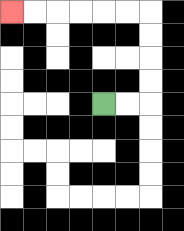{'start': '[4, 4]', 'end': '[0, 0]', 'path_directions': 'R,R,U,U,U,U,L,L,L,L,L,L', 'path_coordinates': '[[4, 4], [5, 4], [6, 4], [6, 3], [6, 2], [6, 1], [6, 0], [5, 0], [4, 0], [3, 0], [2, 0], [1, 0], [0, 0]]'}